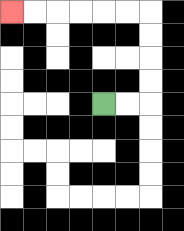{'start': '[4, 4]', 'end': '[0, 0]', 'path_directions': 'R,R,U,U,U,U,L,L,L,L,L,L', 'path_coordinates': '[[4, 4], [5, 4], [6, 4], [6, 3], [6, 2], [6, 1], [6, 0], [5, 0], [4, 0], [3, 0], [2, 0], [1, 0], [0, 0]]'}